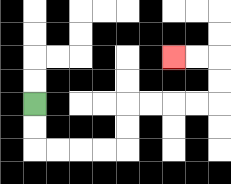{'start': '[1, 4]', 'end': '[7, 2]', 'path_directions': 'D,D,R,R,R,R,U,U,R,R,R,R,U,U,L,L', 'path_coordinates': '[[1, 4], [1, 5], [1, 6], [2, 6], [3, 6], [4, 6], [5, 6], [5, 5], [5, 4], [6, 4], [7, 4], [8, 4], [9, 4], [9, 3], [9, 2], [8, 2], [7, 2]]'}